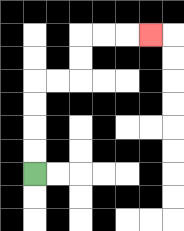{'start': '[1, 7]', 'end': '[6, 1]', 'path_directions': 'U,U,U,U,R,R,U,U,R,R,R', 'path_coordinates': '[[1, 7], [1, 6], [1, 5], [1, 4], [1, 3], [2, 3], [3, 3], [3, 2], [3, 1], [4, 1], [5, 1], [6, 1]]'}